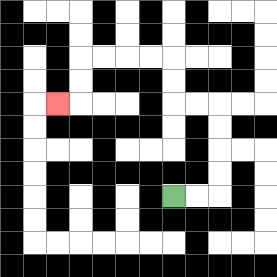{'start': '[7, 8]', 'end': '[2, 4]', 'path_directions': 'R,R,U,U,U,U,L,L,U,U,L,L,L,L,D,D,L', 'path_coordinates': '[[7, 8], [8, 8], [9, 8], [9, 7], [9, 6], [9, 5], [9, 4], [8, 4], [7, 4], [7, 3], [7, 2], [6, 2], [5, 2], [4, 2], [3, 2], [3, 3], [3, 4], [2, 4]]'}